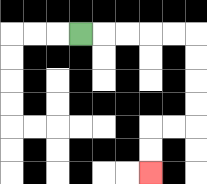{'start': '[3, 1]', 'end': '[6, 7]', 'path_directions': 'R,R,R,R,R,D,D,D,D,L,L,D,D', 'path_coordinates': '[[3, 1], [4, 1], [5, 1], [6, 1], [7, 1], [8, 1], [8, 2], [8, 3], [8, 4], [8, 5], [7, 5], [6, 5], [6, 6], [6, 7]]'}